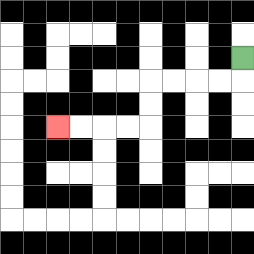{'start': '[10, 2]', 'end': '[2, 5]', 'path_directions': 'D,L,L,L,L,D,D,L,L,L,L', 'path_coordinates': '[[10, 2], [10, 3], [9, 3], [8, 3], [7, 3], [6, 3], [6, 4], [6, 5], [5, 5], [4, 5], [3, 5], [2, 5]]'}